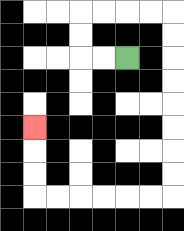{'start': '[5, 2]', 'end': '[1, 5]', 'path_directions': 'L,L,U,U,R,R,R,R,D,D,D,D,D,D,D,D,L,L,L,L,L,L,U,U,U', 'path_coordinates': '[[5, 2], [4, 2], [3, 2], [3, 1], [3, 0], [4, 0], [5, 0], [6, 0], [7, 0], [7, 1], [7, 2], [7, 3], [7, 4], [7, 5], [7, 6], [7, 7], [7, 8], [6, 8], [5, 8], [4, 8], [3, 8], [2, 8], [1, 8], [1, 7], [1, 6], [1, 5]]'}